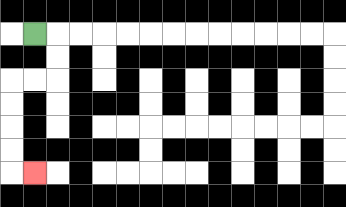{'start': '[1, 1]', 'end': '[1, 7]', 'path_directions': 'R,D,D,L,L,D,D,D,D,R', 'path_coordinates': '[[1, 1], [2, 1], [2, 2], [2, 3], [1, 3], [0, 3], [0, 4], [0, 5], [0, 6], [0, 7], [1, 7]]'}